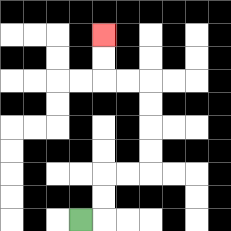{'start': '[3, 9]', 'end': '[4, 1]', 'path_directions': 'R,U,U,R,R,U,U,U,U,L,L,U,U', 'path_coordinates': '[[3, 9], [4, 9], [4, 8], [4, 7], [5, 7], [6, 7], [6, 6], [6, 5], [6, 4], [6, 3], [5, 3], [4, 3], [4, 2], [4, 1]]'}